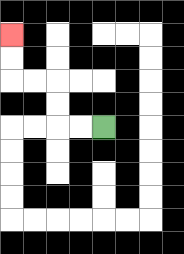{'start': '[4, 5]', 'end': '[0, 1]', 'path_directions': 'L,L,U,U,L,L,U,U', 'path_coordinates': '[[4, 5], [3, 5], [2, 5], [2, 4], [2, 3], [1, 3], [0, 3], [0, 2], [0, 1]]'}